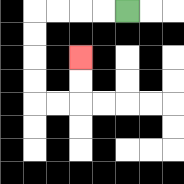{'start': '[5, 0]', 'end': '[3, 2]', 'path_directions': 'L,L,L,L,D,D,D,D,R,R,U,U', 'path_coordinates': '[[5, 0], [4, 0], [3, 0], [2, 0], [1, 0], [1, 1], [1, 2], [1, 3], [1, 4], [2, 4], [3, 4], [3, 3], [3, 2]]'}